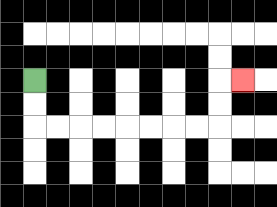{'start': '[1, 3]', 'end': '[10, 3]', 'path_directions': 'D,D,R,R,R,R,R,R,R,R,U,U,R', 'path_coordinates': '[[1, 3], [1, 4], [1, 5], [2, 5], [3, 5], [4, 5], [5, 5], [6, 5], [7, 5], [8, 5], [9, 5], [9, 4], [9, 3], [10, 3]]'}